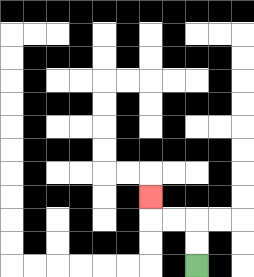{'start': '[8, 11]', 'end': '[6, 8]', 'path_directions': 'U,U,L,L,U', 'path_coordinates': '[[8, 11], [8, 10], [8, 9], [7, 9], [6, 9], [6, 8]]'}